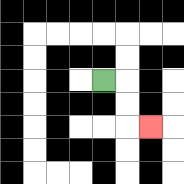{'start': '[4, 3]', 'end': '[6, 5]', 'path_directions': 'R,D,D,R', 'path_coordinates': '[[4, 3], [5, 3], [5, 4], [5, 5], [6, 5]]'}